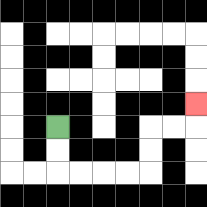{'start': '[2, 5]', 'end': '[8, 4]', 'path_directions': 'D,D,R,R,R,R,U,U,R,R,U', 'path_coordinates': '[[2, 5], [2, 6], [2, 7], [3, 7], [4, 7], [5, 7], [6, 7], [6, 6], [6, 5], [7, 5], [8, 5], [8, 4]]'}